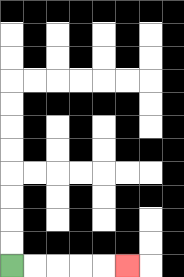{'start': '[0, 11]', 'end': '[5, 11]', 'path_directions': 'R,R,R,R,R', 'path_coordinates': '[[0, 11], [1, 11], [2, 11], [3, 11], [4, 11], [5, 11]]'}